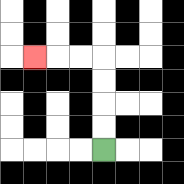{'start': '[4, 6]', 'end': '[1, 2]', 'path_directions': 'U,U,U,U,L,L,L', 'path_coordinates': '[[4, 6], [4, 5], [4, 4], [4, 3], [4, 2], [3, 2], [2, 2], [1, 2]]'}